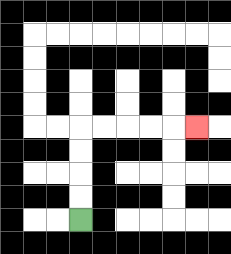{'start': '[3, 9]', 'end': '[8, 5]', 'path_directions': 'U,U,U,U,R,R,R,R,R', 'path_coordinates': '[[3, 9], [3, 8], [3, 7], [3, 6], [3, 5], [4, 5], [5, 5], [6, 5], [7, 5], [8, 5]]'}